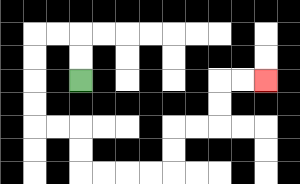{'start': '[3, 3]', 'end': '[11, 3]', 'path_directions': 'U,U,L,L,D,D,D,D,R,R,D,D,R,R,R,R,U,U,R,R,U,U,R,R', 'path_coordinates': '[[3, 3], [3, 2], [3, 1], [2, 1], [1, 1], [1, 2], [1, 3], [1, 4], [1, 5], [2, 5], [3, 5], [3, 6], [3, 7], [4, 7], [5, 7], [6, 7], [7, 7], [7, 6], [7, 5], [8, 5], [9, 5], [9, 4], [9, 3], [10, 3], [11, 3]]'}